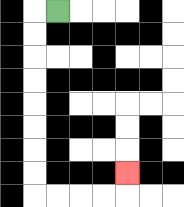{'start': '[2, 0]', 'end': '[5, 7]', 'path_directions': 'L,D,D,D,D,D,D,D,D,R,R,R,R,U', 'path_coordinates': '[[2, 0], [1, 0], [1, 1], [1, 2], [1, 3], [1, 4], [1, 5], [1, 6], [1, 7], [1, 8], [2, 8], [3, 8], [4, 8], [5, 8], [5, 7]]'}